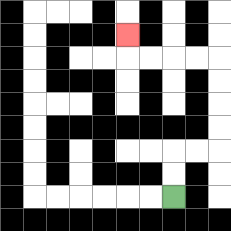{'start': '[7, 8]', 'end': '[5, 1]', 'path_directions': 'U,U,R,R,U,U,U,U,L,L,L,L,U', 'path_coordinates': '[[7, 8], [7, 7], [7, 6], [8, 6], [9, 6], [9, 5], [9, 4], [9, 3], [9, 2], [8, 2], [7, 2], [6, 2], [5, 2], [5, 1]]'}